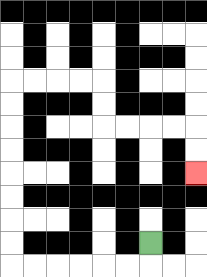{'start': '[6, 10]', 'end': '[8, 7]', 'path_directions': 'D,L,L,L,L,L,L,U,U,U,U,U,U,U,U,R,R,R,R,D,D,R,R,R,R,D,D', 'path_coordinates': '[[6, 10], [6, 11], [5, 11], [4, 11], [3, 11], [2, 11], [1, 11], [0, 11], [0, 10], [0, 9], [0, 8], [0, 7], [0, 6], [0, 5], [0, 4], [0, 3], [1, 3], [2, 3], [3, 3], [4, 3], [4, 4], [4, 5], [5, 5], [6, 5], [7, 5], [8, 5], [8, 6], [8, 7]]'}